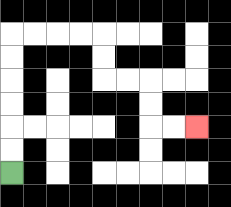{'start': '[0, 7]', 'end': '[8, 5]', 'path_directions': 'U,U,U,U,U,U,R,R,R,R,D,D,R,R,D,D,R,R', 'path_coordinates': '[[0, 7], [0, 6], [0, 5], [0, 4], [0, 3], [0, 2], [0, 1], [1, 1], [2, 1], [3, 1], [4, 1], [4, 2], [4, 3], [5, 3], [6, 3], [6, 4], [6, 5], [7, 5], [8, 5]]'}